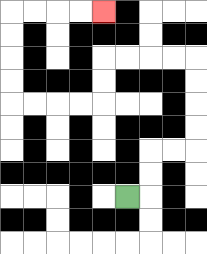{'start': '[5, 8]', 'end': '[4, 0]', 'path_directions': 'R,U,U,R,R,U,U,U,U,L,L,L,L,D,D,L,L,L,L,U,U,U,U,R,R,R,R', 'path_coordinates': '[[5, 8], [6, 8], [6, 7], [6, 6], [7, 6], [8, 6], [8, 5], [8, 4], [8, 3], [8, 2], [7, 2], [6, 2], [5, 2], [4, 2], [4, 3], [4, 4], [3, 4], [2, 4], [1, 4], [0, 4], [0, 3], [0, 2], [0, 1], [0, 0], [1, 0], [2, 0], [3, 0], [4, 0]]'}